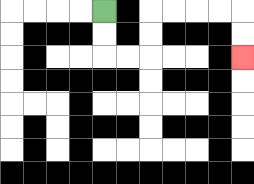{'start': '[4, 0]', 'end': '[10, 2]', 'path_directions': 'D,D,R,R,U,U,R,R,R,R,D,D', 'path_coordinates': '[[4, 0], [4, 1], [4, 2], [5, 2], [6, 2], [6, 1], [6, 0], [7, 0], [8, 0], [9, 0], [10, 0], [10, 1], [10, 2]]'}